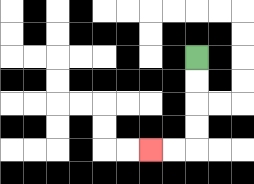{'start': '[8, 2]', 'end': '[6, 6]', 'path_directions': 'D,D,D,D,L,L', 'path_coordinates': '[[8, 2], [8, 3], [8, 4], [8, 5], [8, 6], [7, 6], [6, 6]]'}